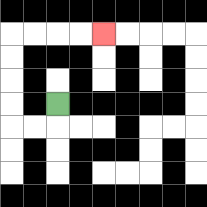{'start': '[2, 4]', 'end': '[4, 1]', 'path_directions': 'D,L,L,U,U,U,U,R,R,R,R', 'path_coordinates': '[[2, 4], [2, 5], [1, 5], [0, 5], [0, 4], [0, 3], [0, 2], [0, 1], [1, 1], [2, 1], [3, 1], [4, 1]]'}